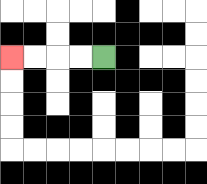{'start': '[4, 2]', 'end': '[0, 2]', 'path_directions': 'L,L,L,L', 'path_coordinates': '[[4, 2], [3, 2], [2, 2], [1, 2], [0, 2]]'}